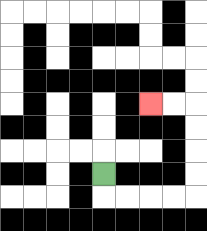{'start': '[4, 7]', 'end': '[6, 4]', 'path_directions': 'D,R,R,R,R,U,U,U,U,L,L', 'path_coordinates': '[[4, 7], [4, 8], [5, 8], [6, 8], [7, 8], [8, 8], [8, 7], [8, 6], [8, 5], [8, 4], [7, 4], [6, 4]]'}